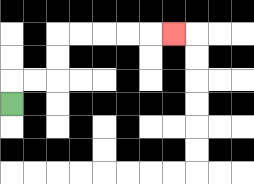{'start': '[0, 4]', 'end': '[7, 1]', 'path_directions': 'U,R,R,U,U,R,R,R,R,R', 'path_coordinates': '[[0, 4], [0, 3], [1, 3], [2, 3], [2, 2], [2, 1], [3, 1], [4, 1], [5, 1], [6, 1], [7, 1]]'}